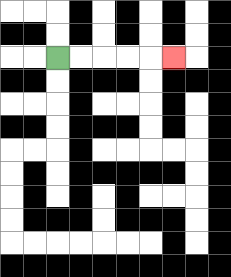{'start': '[2, 2]', 'end': '[7, 2]', 'path_directions': 'R,R,R,R,R', 'path_coordinates': '[[2, 2], [3, 2], [4, 2], [5, 2], [6, 2], [7, 2]]'}